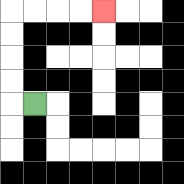{'start': '[1, 4]', 'end': '[4, 0]', 'path_directions': 'L,U,U,U,U,R,R,R,R', 'path_coordinates': '[[1, 4], [0, 4], [0, 3], [0, 2], [0, 1], [0, 0], [1, 0], [2, 0], [3, 0], [4, 0]]'}